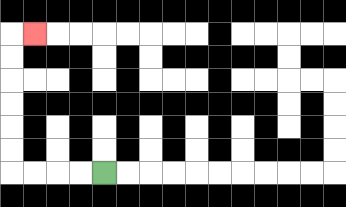{'start': '[4, 7]', 'end': '[1, 1]', 'path_directions': 'L,L,L,L,U,U,U,U,U,U,R', 'path_coordinates': '[[4, 7], [3, 7], [2, 7], [1, 7], [0, 7], [0, 6], [0, 5], [0, 4], [0, 3], [0, 2], [0, 1], [1, 1]]'}